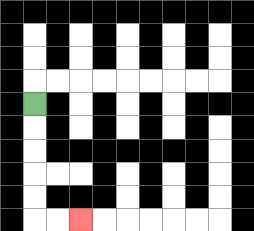{'start': '[1, 4]', 'end': '[3, 9]', 'path_directions': 'D,D,D,D,D,R,R', 'path_coordinates': '[[1, 4], [1, 5], [1, 6], [1, 7], [1, 8], [1, 9], [2, 9], [3, 9]]'}